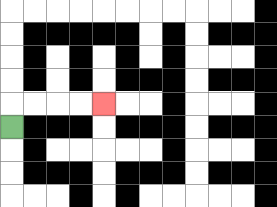{'start': '[0, 5]', 'end': '[4, 4]', 'path_directions': 'U,R,R,R,R', 'path_coordinates': '[[0, 5], [0, 4], [1, 4], [2, 4], [3, 4], [4, 4]]'}